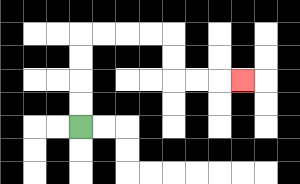{'start': '[3, 5]', 'end': '[10, 3]', 'path_directions': 'U,U,U,U,R,R,R,R,D,D,R,R,R', 'path_coordinates': '[[3, 5], [3, 4], [3, 3], [3, 2], [3, 1], [4, 1], [5, 1], [6, 1], [7, 1], [7, 2], [7, 3], [8, 3], [9, 3], [10, 3]]'}